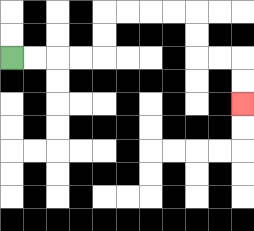{'start': '[0, 2]', 'end': '[10, 4]', 'path_directions': 'R,R,R,R,U,U,R,R,R,R,D,D,R,R,D,D', 'path_coordinates': '[[0, 2], [1, 2], [2, 2], [3, 2], [4, 2], [4, 1], [4, 0], [5, 0], [6, 0], [7, 0], [8, 0], [8, 1], [8, 2], [9, 2], [10, 2], [10, 3], [10, 4]]'}